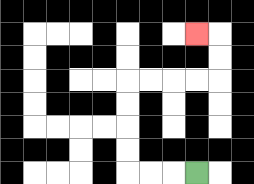{'start': '[8, 7]', 'end': '[8, 1]', 'path_directions': 'L,L,L,U,U,U,U,R,R,R,R,U,U,L', 'path_coordinates': '[[8, 7], [7, 7], [6, 7], [5, 7], [5, 6], [5, 5], [5, 4], [5, 3], [6, 3], [7, 3], [8, 3], [9, 3], [9, 2], [9, 1], [8, 1]]'}